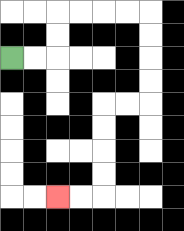{'start': '[0, 2]', 'end': '[2, 8]', 'path_directions': 'R,R,U,U,R,R,R,R,D,D,D,D,L,L,D,D,D,D,L,L', 'path_coordinates': '[[0, 2], [1, 2], [2, 2], [2, 1], [2, 0], [3, 0], [4, 0], [5, 0], [6, 0], [6, 1], [6, 2], [6, 3], [6, 4], [5, 4], [4, 4], [4, 5], [4, 6], [4, 7], [4, 8], [3, 8], [2, 8]]'}